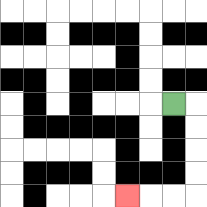{'start': '[7, 4]', 'end': '[5, 8]', 'path_directions': 'R,D,D,D,D,L,L,L', 'path_coordinates': '[[7, 4], [8, 4], [8, 5], [8, 6], [8, 7], [8, 8], [7, 8], [6, 8], [5, 8]]'}